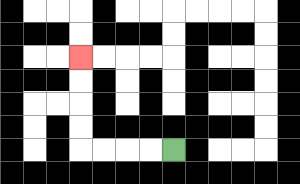{'start': '[7, 6]', 'end': '[3, 2]', 'path_directions': 'L,L,L,L,U,U,U,U', 'path_coordinates': '[[7, 6], [6, 6], [5, 6], [4, 6], [3, 6], [3, 5], [3, 4], [3, 3], [3, 2]]'}